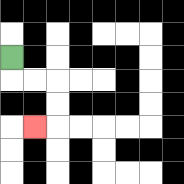{'start': '[0, 2]', 'end': '[1, 5]', 'path_directions': 'D,R,R,D,D,L', 'path_coordinates': '[[0, 2], [0, 3], [1, 3], [2, 3], [2, 4], [2, 5], [1, 5]]'}